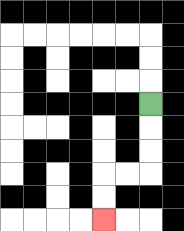{'start': '[6, 4]', 'end': '[4, 9]', 'path_directions': 'D,D,D,L,L,D,D', 'path_coordinates': '[[6, 4], [6, 5], [6, 6], [6, 7], [5, 7], [4, 7], [4, 8], [4, 9]]'}